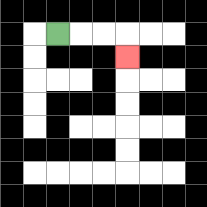{'start': '[2, 1]', 'end': '[5, 2]', 'path_directions': 'R,R,R,D', 'path_coordinates': '[[2, 1], [3, 1], [4, 1], [5, 1], [5, 2]]'}